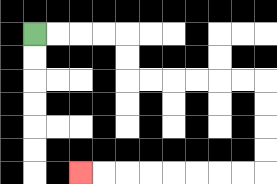{'start': '[1, 1]', 'end': '[3, 7]', 'path_directions': 'R,R,R,R,D,D,R,R,R,R,R,R,D,D,D,D,L,L,L,L,L,L,L,L', 'path_coordinates': '[[1, 1], [2, 1], [3, 1], [4, 1], [5, 1], [5, 2], [5, 3], [6, 3], [7, 3], [8, 3], [9, 3], [10, 3], [11, 3], [11, 4], [11, 5], [11, 6], [11, 7], [10, 7], [9, 7], [8, 7], [7, 7], [6, 7], [5, 7], [4, 7], [3, 7]]'}